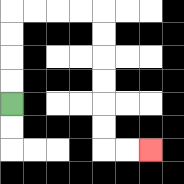{'start': '[0, 4]', 'end': '[6, 6]', 'path_directions': 'U,U,U,U,R,R,R,R,D,D,D,D,D,D,R,R', 'path_coordinates': '[[0, 4], [0, 3], [0, 2], [0, 1], [0, 0], [1, 0], [2, 0], [3, 0], [4, 0], [4, 1], [4, 2], [4, 3], [4, 4], [4, 5], [4, 6], [5, 6], [6, 6]]'}